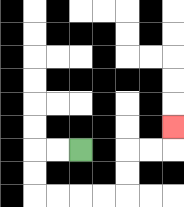{'start': '[3, 6]', 'end': '[7, 5]', 'path_directions': 'L,L,D,D,R,R,R,R,U,U,R,R,U', 'path_coordinates': '[[3, 6], [2, 6], [1, 6], [1, 7], [1, 8], [2, 8], [3, 8], [4, 8], [5, 8], [5, 7], [5, 6], [6, 6], [7, 6], [7, 5]]'}